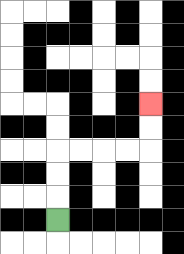{'start': '[2, 9]', 'end': '[6, 4]', 'path_directions': 'U,U,U,R,R,R,R,U,U', 'path_coordinates': '[[2, 9], [2, 8], [2, 7], [2, 6], [3, 6], [4, 6], [5, 6], [6, 6], [6, 5], [6, 4]]'}